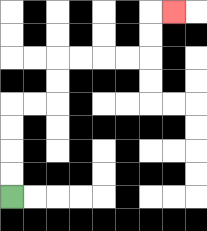{'start': '[0, 8]', 'end': '[7, 0]', 'path_directions': 'U,U,U,U,R,R,U,U,R,R,R,R,U,U,R', 'path_coordinates': '[[0, 8], [0, 7], [0, 6], [0, 5], [0, 4], [1, 4], [2, 4], [2, 3], [2, 2], [3, 2], [4, 2], [5, 2], [6, 2], [6, 1], [6, 0], [7, 0]]'}